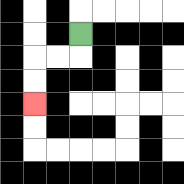{'start': '[3, 1]', 'end': '[1, 4]', 'path_directions': 'D,L,L,D,D', 'path_coordinates': '[[3, 1], [3, 2], [2, 2], [1, 2], [1, 3], [1, 4]]'}